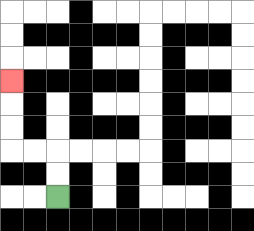{'start': '[2, 8]', 'end': '[0, 3]', 'path_directions': 'U,U,L,L,U,U,U', 'path_coordinates': '[[2, 8], [2, 7], [2, 6], [1, 6], [0, 6], [0, 5], [0, 4], [0, 3]]'}